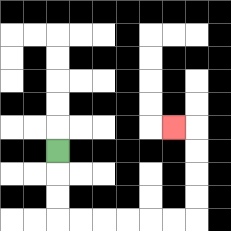{'start': '[2, 6]', 'end': '[7, 5]', 'path_directions': 'D,D,D,R,R,R,R,R,R,U,U,U,U,L', 'path_coordinates': '[[2, 6], [2, 7], [2, 8], [2, 9], [3, 9], [4, 9], [5, 9], [6, 9], [7, 9], [8, 9], [8, 8], [8, 7], [8, 6], [8, 5], [7, 5]]'}